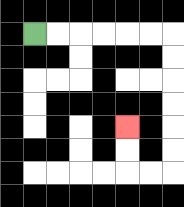{'start': '[1, 1]', 'end': '[5, 5]', 'path_directions': 'R,R,R,R,R,R,D,D,D,D,D,D,L,L,U,U', 'path_coordinates': '[[1, 1], [2, 1], [3, 1], [4, 1], [5, 1], [6, 1], [7, 1], [7, 2], [7, 3], [7, 4], [7, 5], [7, 6], [7, 7], [6, 7], [5, 7], [5, 6], [5, 5]]'}